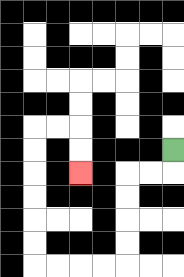{'start': '[7, 6]', 'end': '[3, 7]', 'path_directions': 'D,L,L,D,D,D,D,L,L,L,L,U,U,U,U,U,U,R,R,D,D', 'path_coordinates': '[[7, 6], [7, 7], [6, 7], [5, 7], [5, 8], [5, 9], [5, 10], [5, 11], [4, 11], [3, 11], [2, 11], [1, 11], [1, 10], [1, 9], [1, 8], [1, 7], [1, 6], [1, 5], [2, 5], [3, 5], [3, 6], [3, 7]]'}